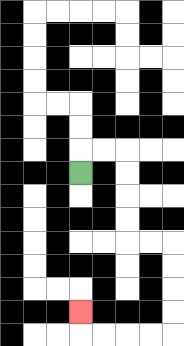{'start': '[3, 7]', 'end': '[3, 13]', 'path_directions': 'U,R,R,D,D,D,D,R,R,D,D,D,D,L,L,L,L,U', 'path_coordinates': '[[3, 7], [3, 6], [4, 6], [5, 6], [5, 7], [5, 8], [5, 9], [5, 10], [6, 10], [7, 10], [7, 11], [7, 12], [7, 13], [7, 14], [6, 14], [5, 14], [4, 14], [3, 14], [3, 13]]'}